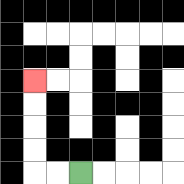{'start': '[3, 7]', 'end': '[1, 3]', 'path_directions': 'L,L,U,U,U,U', 'path_coordinates': '[[3, 7], [2, 7], [1, 7], [1, 6], [1, 5], [1, 4], [1, 3]]'}